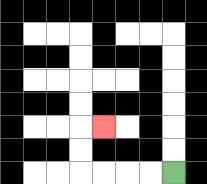{'start': '[7, 7]', 'end': '[4, 5]', 'path_directions': 'L,L,L,L,U,U,R', 'path_coordinates': '[[7, 7], [6, 7], [5, 7], [4, 7], [3, 7], [3, 6], [3, 5], [4, 5]]'}